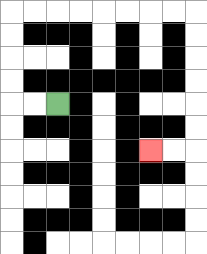{'start': '[2, 4]', 'end': '[6, 6]', 'path_directions': 'L,L,U,U,U,U,R,R,R,R,R,R,R,R,D,D,D,D,D,D,L,L', 'path_coordinates': '[[2, 4], [1, 4], [0, 4], [0, 3], [0, 2], [0, 1], [0, 0], [1, 0], [2, 0], [3, 0], [4, 0], [5, 0], [6, 0], [7, 0], [8, 0], [8, 1], [8, 2], [8, 3], [8, 4], [8, 5], [8, 6], [7, 6], [6, 6]]'}